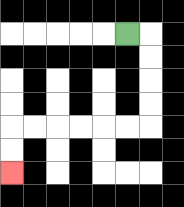{'start': '[5, 1]', 'end': '[0, 7]', 'path_directions': 'R,D,D,D,D,L,L,L,L,L,L,D,D', 'path_coordinates': '[[5, 1], [6, 1], [6, 2], [6, 3], [6, 4], [6, 5], [5, 5], [4, 5], [3, 5], [2, 5], [1, 5], [0, 5], [0, 6], [0, 7]]'}